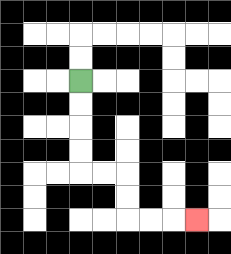{'start': '[3, 3]', 'end': '[8, 9]', 'path_directions': 'D,D,D,D,R,R,D,D,R,R,R', 'path_coordinates': '[[3, 3], [3, 4], [3, 5], [3, 6], [3, 7], [4, 7], [5, 7], [5, 8], [5, 9], [6, 9], [7, 9], [8, 9]]'}